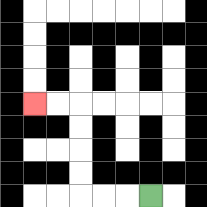{'start': '[6, 8]', 'end': '[1, 4]', 'path_directions': 'L,L,L,U,U,U,U,L,L', 'path_coordinates': '[[6, 8], [5, 8], [4, 8], [3, 8], [3, 7], [3, 6], [3, 5], [3, 4], [2, 4], [1, 4]]'}